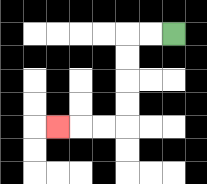{'start': '[7, 1]', 'end': '[2, 5]', 'path_directions': 'L,L,D,D,D,D,L,L,L', 'path_coordinates': '[[7, 1], [6, 1], [5, 1], [5, 2], [5, 3], [5, 4], [5, 5], [4, 5], [3, 5], [2, 5]]'}